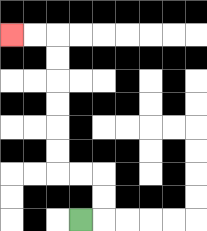{'start': '[3, 9]', 'end': '[0, 1]', 'path_directions': 'R,U,U,L,L,U,U,U,U,U,U,L,L', 'path_coordinates': '[[3, 9], [4, 9], [4, 8], [4, 7], [3, 7], [2, 7], [2, 6], [2, 5], [2, 4], [2, 3], [2, 2], [2, 1], [1, 1], [0, 1]]'}